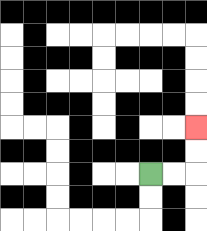{'start': '[6, 7]', 'end': '[8, 5]', 'path_directions': 'R,R,U,U', 'path_coordinates': '[[6, 7], [7, 7], [8, 7], [8, 6], [8, 5]]'}